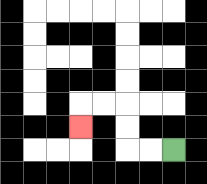{'start': '[7, 6]', 'end': '[3, 5]', 'path_directions': 'L,L,U,U,L,L,D', 'path_coordinates': '[[7, 6], [6, 6], [5, 6], [5, 5], [5, 4], [4, 4], [3, 4], [3, 5]]'}